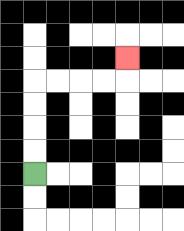{'start': '[1, 7]', 'end': '[5, 2]', 'path_directions': 'U,U,U,U,R,R,R,R,U', 'path_coordinates': '[[1, 7], [1, 6], [1, 5], [1, 4], [1, 3], [2, 3], [3, 3], [4, 3], [5, 3], [5, 2]]'}